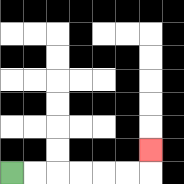{'start': '[0, 7]', 'end': '[6, 6]', 'path_directions': 'R,R,R,R,R,R,U', 'path_coordinates': '[[0, 7], [1, 7], [2, 7], [3, 7], [4, 7], [5, 7], [6, 7], [6, 6]]'}